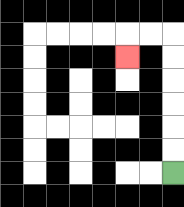{'start': '[7, 7]', 'end': '[5, 2]', 'path_directions': 'U,U,U,U,U,U,L,L,D', 'path_coordinates': '[[7, 7], [7, 6], [7, 5], [7, 4], [7, 3], [7, 2], [7, 1], [6, 1], [5, 1], [5, 2]]'}